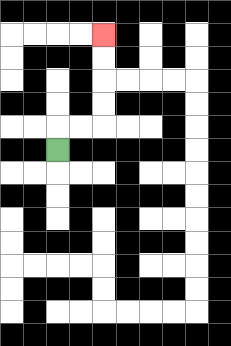{'start': '[2, 6]', 'end': '[4, 1]', 'path_directions': 'U,R,R,U,U,U,U', 'path_coordinates': '[[2, 6], [2, 5], [3, 5], [4, 5], [4, 4], [4, 3], [4, 2], [4, 1]]'}